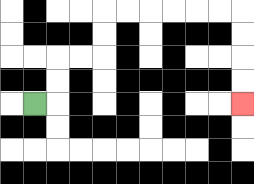{'start': '[1, 4]', 'end': '[10, 4]', 'path_directions': 'R,U,U,R,R,U,U,R,R,R,R,R,R,D,D,D,D', 'path_coordinates': '[[1, 4], [2, 4], [2, 3], [2, 2], [3, 2], [4, 2], [4, 1], [4, 0], [5, 0], [6, 0], [7, 0], [8, 0], [9, 0], [10, 0], [10, 1], [10, 2], [10, 3], [10, 4]]'}